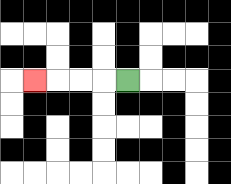{'start': '[5, 3]', 'end': '[1, 3]', 'path_directions': 'L,L,L,L', 'path_coordinates': '[[5, 3], [4, 3], [3, 3], [2, 3], [1, 3]]'}